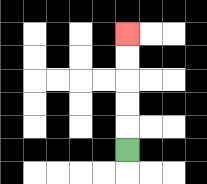{'start': '[5, 6]', 'end': '[5, 1]', 'path_directions': 'U,U,U,U,U', 'path_coordinates': '[[5, 6], [5, 5], [5, 4], [5, 3], [5, 2], [5, 1]]'}